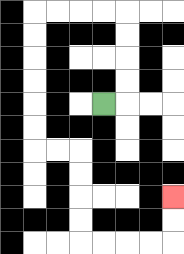{'start': '[4, 4]', 'end': '[7, 8]', 'path_directions': 'R,U,U,U,U,L,L,L,L,D,D,D,D,D,D,R,R,D,D,D,D,R,R,R,R,U,U', 'path_coordinates': '[[4, 4], [5, 4], [5, 3], [5, 2], [5, 1], [5, 0], [4, 0], [3, 0], [2, 0], [1, 0], [1, 1], [1, 2], [1, 3], [1, 4], [1, 5], [1, 6], [2, 6], [3, 6], [3, 7], [3, 8], [3, 9], [3, 10], [4, 10], [5, 10], [6, 10], [7, 10], [7, 9], [7, 8]]'}